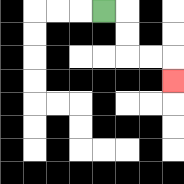{'start': '[4, 0]', 'end': '[7, 3]', 'path_directions': 'R,D,D,R,R,D', 'path_coordinates': '[[4, 0], [5, 0], [5, 1], [5, 2], [6, 2], [7, 2], [7, 3]]'}